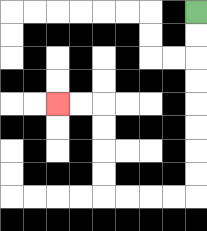{'start': '[8, 0]', 'end': '[2, 4]', 'path_directions': 'D,D,D,D,D,D,D,D,L,L,L,L,U,U,U,U,L,L', 'path_coordinates': '[[8, 0], [8, 1], [8, 2], [8, 3], [8, 4], [8, 5], [8, 6], [8, 7], [8, 8], [7, 8], [6, 8], [5, 8], [4, 8], [4, 7], [4, 6], [4, 5], [4, 4], [3, 4], [2, 4]]'}